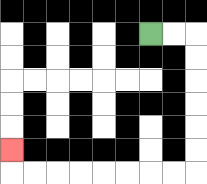{'start': '[6, 1]', 'end': '[0, 6]', 'path_directions': 'R,R,D,D,D,D,D,D,L,L,L,L,L,L,L,L,U', 'path_coordinates': '[[6, 1], [7, 1], [8, 1], [8, 2], [8, 3], [8, 4], [8, 5], [8, 6], [8, 7], [7, 7], [6, 7], [5, 7], [4, 7], [3, 7], [2, 7], [1, 7], [0, 7], [0, 6]]'}